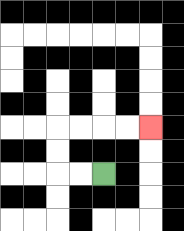{'start': '[4, 7]', 'end': '[6, 5]', 'path_directions': 'L,L,U,U,R,R,R,R', 'path_coordinates': '[[4, 7], [3, 7], [2, 7], [2, 6], [2, 5], [3, 5], [4, 5], [5, 5], [6, 5]]'}